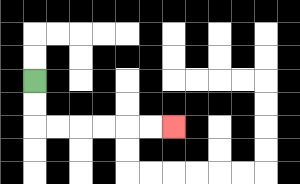{'start': '[1, 3]', 'end': '[7, 5]', 'path_directions': 'D,D,R,R,R,R,R,R', 'path_coordinates': '[[1, 3], [1, 4], [1, 5], [2, 5], [3, 5], [4, 5], [5, 5], [6, 5], [7, 5]]'}